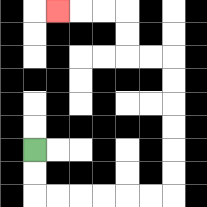{'start': '[1, 6]', 'end': '[2, 0]', 'path_directions': 'D,D,R,R,R,R,R,R,U,U,U,U,U,U,L,L,U,U,L,L,L', 'path_coordinates': '[[1, 6], [1, 7], [1, 8], [2, 8], [3, 8], [4, 8], [5, 8], [6, 8], [7, 8], [7, 7], [7, 6], [7, 5], [7, 4], [7, 3], [7, 2], [6, 2], [5, 2], [5, 1], [5, 0], [4, 0], [3, 0], [2, 0]]'}